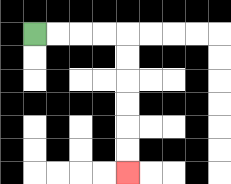{'start': '[1, 1]', 'end': '[5, 7]', 'path_directions': 'R,R,R,R,D,D,D,D,D,D', 'path_coordinates': '[[1, 1], [2, 1], [3, 1], [4, 1], [5, 1], [5, 2], [5, 3], [5, 4], [5, 5], [5, 6], [5, 7]]'}